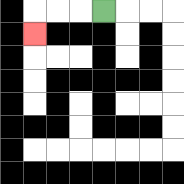{'start': '[4, 0]', 'end': '[1, 1]', 'path_directions': 'L,L,L,D', 'path_coordinates': '[[4, 0], [3, 0], [2, 0], [1, 0], [1, 1]]'}